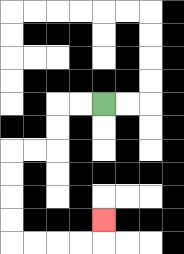{'start': '[4, 4]', 'end': '[4, 9]', 'path_directions': 'L,L,D,D,L,L,D,D,D,D,R,R,R,R,U', 'path_coordinates': '[[4, 4], [3, 4], [2, 4], [2, 5], [2, 6], [1, 6], [0, 6], [0, 7], [0, 8], [0, 9], [0, 10], [1, 10], [2, 10], [3, 10], [4, 10], [4, 9]]'}